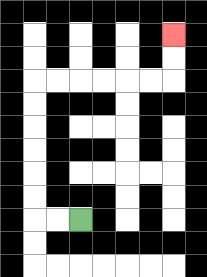{'start': '[3, 9]', 'end': '[7, 1]', 'path_directions': 'L,L,U,U,U,U,U,U,R,R,R,R,R,R,U,U', 'path_coordinates': '[[3, 9], [2, 9], [1, 9], [1, 8], [1, 7], [1, 6], [1, 5], [1, 4], [1, 3], [2, 3], [3, 3], [4, 3], [5, 3], [6, 3], [7, 3], [7, 2], [7, 1]]'}